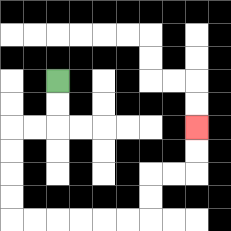{'start': '[2, 3]', 'end': '[8, 5]', 'path_directions': 'D,D,L,L,D,D,D,D,R,R,R,R,R,R,U,U,R,R,U,U', 'path_coordinates': '[[2, 3], [2, 4], [2, 5], [1, 5], [0, 5], [0, 6], [0, 7], [0, 8], [0, 9], [1, 9], [2, 9], [3, 9], [4, 9], [5, 9], [6, 9], [6, 8], [6, 7], [7, 7], [8, 7], [8, 6], [8, 5]]'}